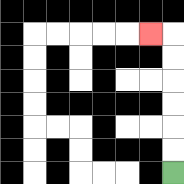{'start': '[7, 7]', 'end': '[6, 1]', 'path_directions': 'U,U,U,U,U,U,L', 'path_coordinates': '[[7, 7], [7, 6], [7, 5], [7, 4], [7, 3], [7, 2], [7, 1], [6, 1]]'}